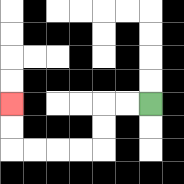{'start': '[6, 4]', 'end': '[0, 4]', 'path_directions': 'L,L,D,D,L,L,L,L,U,U', 'path_coordinates': '[[6, 4], [5, 4], [4, 4], [4, 5], [4, 6], [3, 6], [2, 6], [1, 6], [0, 6], [0, 5], [0, 4]]'}